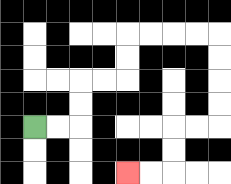{'start': '[1, 5]', 'end': '[5, 7]', 'path_directions': 'R,R,U,U,R,R,U,U,R,R,R,R,D,D,D,D,L,L,D,D,L,L', 'path_coordinates': '[[1, 5], [2, 5], [3, 5], [3, 4], [3, 3], [4, 3], [5, 3], [5, 2], [5, 1], [6, 1], [7, 1], [8, 1], [9, 1], [9, 2], [9, 3], [9, 4], [9, 5], [8, 5], [7, 5], [7, 6], [7, 7], [6, 7], [5, 7]]'}